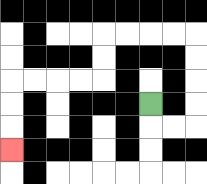{'start': '[6, 4]', 'end': '[0, 6]', 'path_directions': 'D,R,R,U,U,U,U,L,L,L,L,D,D,L,L,L,L,D,D,D', 'path_coordinates': '[[6, 4], [6, 5], [7, 5], [8, 5], [8, 4], [8, 3], [8, 2], [8, 1], [7, 1], [6, 1], [5, 1], [4, 1], [4, 2], [4, 3], [3, 3], [2, 3], [1, 3], [0, 3], [0, 4], [0, 5], [0, 6]]'}